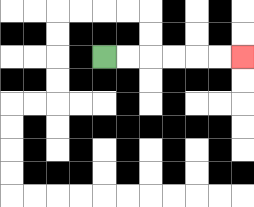{'start': '[4, 2]', 'end': '[10, 2]', 'path_directions': 'R,R,R,R,R,R', 'path_coordinates': '[[4, 2], [5, 2], [6, 2], [7, 2], [8, 2], [9, 2], [10, 2]]'}